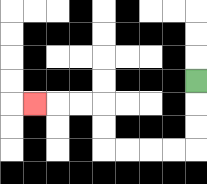{'start': '[8, 3]', 'end': '[1, 4]', 'path_directions': 'D,D,D,L,L,L,L,U,U,L,L,L', 'path_coordinates': '[[8, 3], [8, 4], [8, 5], [8, 6], [7, 6], [6, 6], [5, 6], [4, 6], [4, 5], [4, 4], [3, 4], [2, 4], [1, 4]]'}